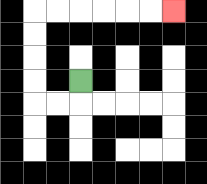{'start': '[3, 3]', 'end': '[7, 0]', 'path_directions': 'D,L,L,U,U,U,U,R,R,R,R,R,R', 'path_coordinates': '[[3, 3], [3, 4], [2, 4], [1, 4], [1, 3], [1, 2], [1, 1], [1, 0], [2, 0], [3, 0], [4, 0], [5, 0], [6, 0], [7, 0]]'}